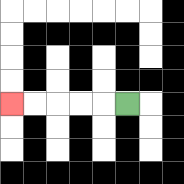{'start': '[5, 4]', 'end': '[0, 4]', 'path_directions': 'L,L,L,L,L', 'path_coordinates': '[[5, 4], [4, 4], [3, 4], [2, 4], [1, 4], [0, 4]]'}